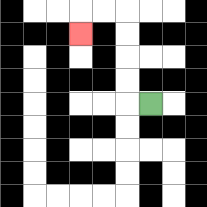{'start': '[6, 4]', 'end': '[3, 1]', 'path_directions': 'L,U,U,U,U,L,L,D', 'path_coordinates': '[[6, 4], [5, 4], [5, 3], [5, 2], [5, 1], [5, 0], [4, 0], [3, 0], [3, 1]]'}